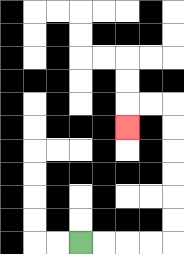{'start': '[3, 10]', 'end': '[5, 5]', 'path_directions': 'R,R,R,R,U,U,U,U,U,U,L,L,D', 'path_coordinates': '[[3, 10], [4, 10], [5, 10], [6, 10], [7, 10], [7, 9], [7, 8], [7, 7], [7, 6], [7, 5], [7, 4], [6, 4], [5, 4], [5, 5]]'}